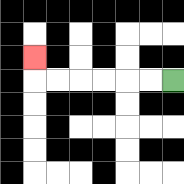{'start': '[7, 3]', 'end': '[1, 2]', 'path_directions': 'L,L,L,L,L,L,U', 'path_coordinates': '[[7, 3], [6, 3], [5, 3], [4, 3], [3, 3], [2, 3], [1, 3], [1, 2]]'}